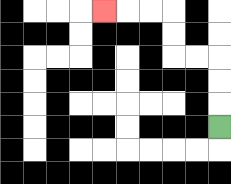{'start': '[9, 5]', 'end': '[4, 0]', 'path_directions': 'U,U,U,L,L,U,U,L,L,L', 'path_coordinates': '[[9, 5], [9, 4], [9, 3], [9, 2], [8, 2], [7, 2], [7, 1], [7, 0], [6, 0], [5, 0], [4, 0]]'}